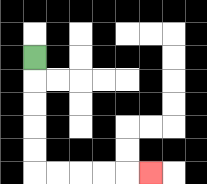{'start': '[1, 2]', 'end': '[6, 7]', 'path_directions': 'D,D,D,D,D,R,R,R,R,R', 'path_coordinates': '[[1, 2], [1, 3], [1, 4], [1, 5], [1, 6], [1, 7], [2, 7], [3, 7], [4, 7], [5, 7], [6, 7]]'}